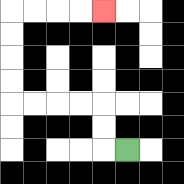{'start': '[5, 6]', 'end': '[4, 0]', 'path_directions': 'L,U,U,L,L,L,L,U,U,U,U,R,R,R,R', 'path_coordinates': '[[5, 6], [4, 6], [4, 5], [4, 4], [3, 4], [2, 4], [1, 4], [0, 4], [0, 3], [0, 2], [0, 1], [0, 0], [1, 0], [2, 0], [3, 0], [4, 0]]'}